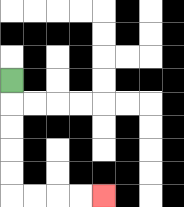{'start': '[0, 3]', 'end': '[4, 8]', 'path_directions': 'D,D,D,D,D,R,R,R,R', 'path_coordinates': '[[0, 3], [0, 4], [0, 5], [0, 6], [0, 7], [0, 8], [1, 8], [2, 8], [3, 8], [4, 8]]'}